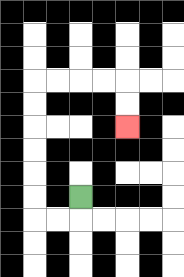{'start': '[3, 8]', 'end': '[5, 5]', 'path_directions': 'D,L,L,U,U,U,U,U,U,R,R,R,R,D,D', 'path_coordinates': '[[3, 8], [3, 9], [2, 9], [1, 9], [1, 8], [1, 7], [1, 6], [1, 5], [1, 4], [1, 3], [2, 3], [3, 3], [4, 3], [5, 3], [5, 4], [5, 5]]'}